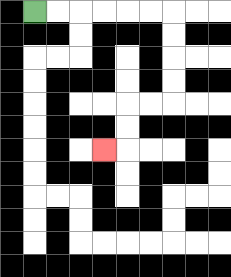{'start': '[1, 0]', 'end': '[4, 6]', 'path_directions': 'R,R,R,R,R,R,D,D,D,D,L,L,D,D,L', 'path_coordinates': '[[1, 0], [2, 0], [3, 0], [4, 0], [5, 0], [6, 0], [7, 0], [7, 1], [7, 2], [7, 3], [7, 4], [6, 4], [5, 4], [5, 5], [5, 6], [4, 6]]'}